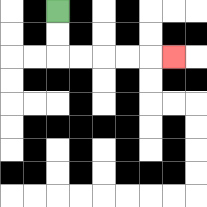{'start': '[2, 0]', 'end': '[7, 2]', 'path_directions': 'D,D,R,R,R,R,R', 'path_coordinates': '[[2, 0], [2, 1], [2, 2], [3, 2], [4, 2], [5, 2], [6, 2], [7, 2]]'}